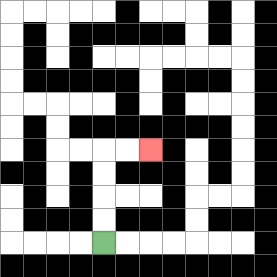{'start': '[4, 10]', 'end': '[6, 6]', 'path_directions': 'U,U,U,U,R,R', 'path_coordinates': '[[4, 10], [4, 9], [4, 8], [4, 7], [4, 6], [5, 6], [6, 6]]'}